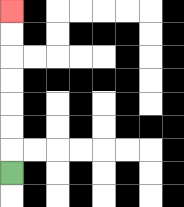{'start': '[0, 7]', 'end': '[0, 0]', 'path_directions': 'U,U,U,U,U,U,U', 'path_coordinates': '[[0, 7], [0, 6], [0, 5], [0, 4], [0, 3], [0, 2], [0, 1], [0, 0]]'}